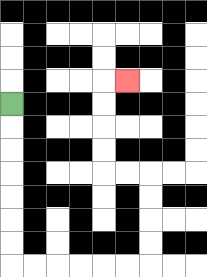{'start': '[0, 4]', 'end': '[5, 3]', 'path_directions': 'D,D,D,D,D,D,D,R,R,R,R,R,R,U,U,U,U,L,L,U,U,U,U,R', 'path_coordinates': '[[0, 4], [0, 5], [0, 6], [0, 7], [0, 8], [0, 9], [0, 10], [0, 11], [1, 11], [2, 11], [3, 11], [4, 11], [5, 11], [6, 11], [6, 10], [6, 9], [6, 8], [6, 7], [5, 7], [4, 7], [4, 6], [4, 5], [4, 4], [4, 3], [5, 3]]'}